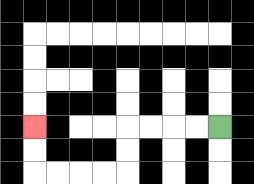{'start': '[9, 5]', 'end': '[1, 5]', 'path_directions': 'L,L,L,L,D,D,L,L,L,L,U,U', 'path_coordinates': '[[9, 5], [8, 5], [7, 5], [6, 5], [5, 5], [5, 6], [5, 7], [4, 7], [3, 7], [2, 7], [1, 7], [1, 6], [1, 5]]'}